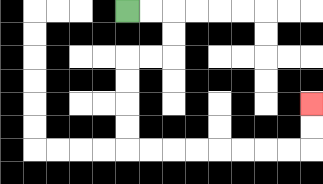{'start': '[5, 0]', 'end': '[13, 4]', 'path_directions': 'R,R,D,D,L,L,D,D,D,D,R,R,R,R,R,R,R,R,U,U', 'path_coordinates': '[[5, 0], [6, 0], [7, 0], [7, 1], [7, 2], [6, 2], [5, 2], [5, 3], [5, 4], [5, 5], [5, 6], [6, 6], [7, 6], [8, 6], [9, 6], [10, 6], [11, 6], [12, 6], [13, 6], [13, 5], [13, 4]]'}